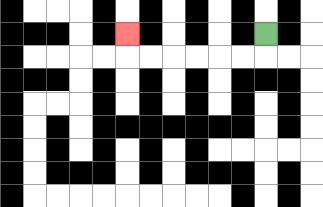{'start': '[11, 1]', 'end': '[5, 1]', 'path_directions': 'D,L,L,L,L,L,L,U', 'path_coordinates': '[[11, 1], [11, 2], [10, 2], [9, 2], [8, 2], [7, 2], [6, 2], [5, 2], [5, 1]]'}